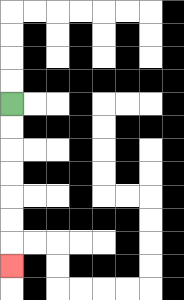{'start': '[0, 4]', 'end': '[0, 11]', 'path_directions': 'D,D,D,D,D,D,D', 'path_coordinates': '[[0, 4], [0, 5], [0, 6], [0, 7], [0, 8], [0, 9], [0, 10], [0, 11]]'}